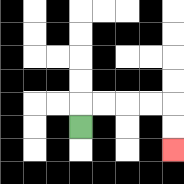{'start': '[3, 5]', 'end': '[7, 6]', 'path_directions': 'U,R,R,R,R,D,D', 'path_coordinates': '[[3, 5], [3, 4], [4, 4], [5, 4], [6, 4], [7, 4], [7, 5], [7, 6]]'}